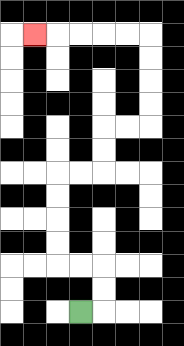{'start': '[3, 13]', 'end': '[1, 1]', 'path_directions': 'R,U,U,L,L,U,U,U,U,R,R,U,U,R,R,U,U,U,U,L,L,L,L,L', 'path_coordinates': '[[3, 13], [4, 13], [4, 12], [4, 11], [3, 11], [2, 11], [2, 10], [2, 9], [2, 8], [2, 7], [3, 7], [4, 7], [4, 6], [4, 5], [5, 5], [6, 5], [6, 4], [6, 3], [6, 2], [6, 1], [5, 1], [4, 1], [3, 1], [2, 1], [1, 1]]'}